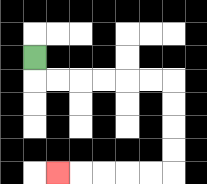{'start': '[1, 2]', 'end': '[2, 7]', 'path_directions': 'D,R,R,R,R,R,R,D,D,D,D,L,L,L,L,L', 'path_coordinates': '[[1, 2], [1, 3], [2, 3], [3, 3], [4, 3], [5, 3], [6, 3], [7, 3], [7, 4], [7, 5], [7, 6], [7, 7], [6, 7], [5, 7], [4, 7], [3, 7], [2, 7]]'}